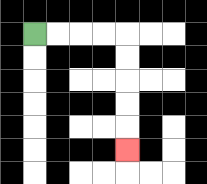{'start': '[1, 1]', 'end': '[5, 6]', 'path_directions': 'R,R,R,R,D,D,D,D,D', 'path_coordinates': '[[1, 1], [2, 1], [3, 1], [4, 1], [5, 1], [5, 2], [5, 3], [5, 4], [5, 5], [5, 6]]'}